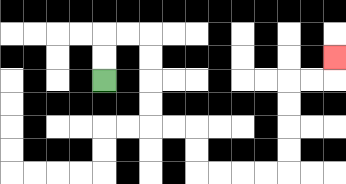{'start': '[4, 3]', 'end': '[14, 2]', 'path_directions': 'U,U,R,R,D,D,D,D,R,R,D,D,R,R,R,R,U,U,U,U,R,R,U', 'path_coordinates': '[[4, 3], [4, 2], [4, 1], [5, 1], [6, 1], [6, 2], [6, 3], [6, 4], [6, 5], [7, 5], [8, 5], [8, 6], [8, 7], [9, 7], [10, 7], [11, 7], [12, 7], [12, 6], [12, 5], [12, 4], [12, 3], [13, 3], [14, 3], [14, 2]]'}